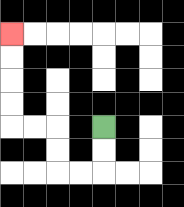{'start': '[4, 5]', 'end': '[0, 1]', 'path_directions': 'D,D,L,L,U,U,L,L,U,U,U,U', 'path_coordinates': '[[4, 5], [4, 6], [4, 7], [3, 7], [2, 7], [2, 6], [2, 5], [1, 5], [0, 5], [0, 4], [0, 3], [0, 2], [0, 1]]'}